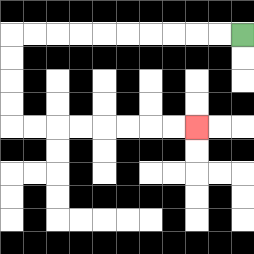{'start': '[10, 1]', 'end': '[8, 5]', 'path_directions': 'L,L,L,L,L,L,L,L,L,L,D,D,D,D,R,R,R,R,R,R,R,R', 'path_coordinates': '[[10, 1], [9, 1], [8, 1], [7, 1], [6, 1], [5, 1], [4, 1], [3, 1], [2, 1], [1, 1], [0, 1], [0, 2], [0, 3], [0, 4], [0, 5], [1, 5], [2, 5], [3, 5], [4, 5], [5, 5], [6, 5], [7, 5], [8, 5]]'}